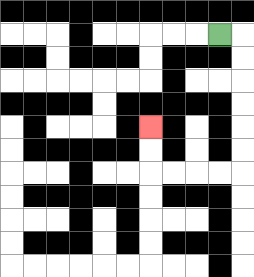{'start': '[9, 1]', 'end': '[6, 5]', 'path_directions': 'R,D,D,D,D,D,D,L,L,L,L,U,U', 'path_coordinates': '[[9, 1], [10, 1], [10, 2], [10, 3], [10, 4], [10, 5], [10, 6], [10, 7], [9, 7], [8, 7], [7, 7], [6, 7], [6, 6], [6, 5]]'}